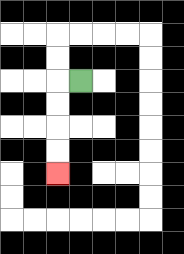{'start': '[3, 3]', 'end': '[2, 7]', 'path_directions': 'L,D,D,D,D', 'path_coordinates': '[[3, 3], [2, 3], [2, 4], [2, 5], [2, 6], [2, 7]]'}